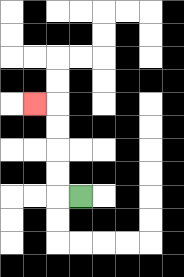{'start': '[3, 8]', 'end': '[1, 4]', 'path_directions': 'L,U,U,U,U,L', 'path_coordinates': '[[3, 8], [2, 8], [2, 7], [2, 6], [2, 5], [2, 4], [1, 4]]'}